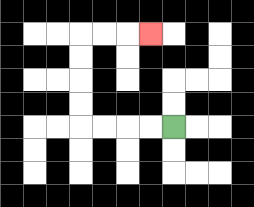{'start': '[7, 5]', 'end': '[6, 1]', 'path_directions': 'L,L,L,L,U,U,U,U,R,R,R', 'path_coordinates': '[[7, 5], [6, 5], [5, 5], [4, 5], [3, 5], [3, 4], [3, 3], [3, 2], [3, 1], [4, 1], [5, 1], [6, 1]]'}